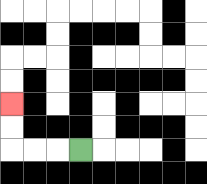{'start': '[3, 6]', 'end': '[0, 4]', 'path_directions': 'L,L,L,U,U', 'path_coordinates': '[[3, 6], [2, 6], [1, 6], [0, 6], [0, 5], [0, 4]]'}